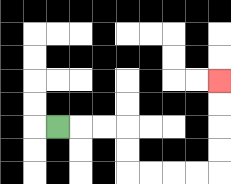{'start': '[2, 5]', 'end': '[9, 3]', 'path_directions': 'R,R,R,D,D,R,R,R,R,U,U,U,U', 'path_coordinates': '[[2, 5], [3, 5], [4, 5], [5, 5], [5, 6], [5, 7], [6, 7], [7, 7], [8, 7], [9, 7], [9, 6], [9, 5], [9, 4], [9, 3]]'}